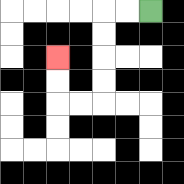{'start': '[6, 0]', 'end': '[2, 2]', 'path_directions': 'L,L,D,D,D,D,L,L,U,U', 'path_coordinates': '[[6, 0], [5, 0], [4, 0], [4, 1], [4, 2], [4, 3], [4, 4], [3, 4], [2, 4], [2, 3], [2, 2]]'}